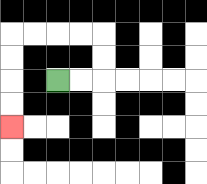{'start': '[2, 3]', 'end': '[0, 5]', 'path_directions': 'R,R,U,U,L,L,L,L,D,D,D,D', 'path_coordinates': '[[2, 3], [3, 3], [4, 3], [4, 2], [4, 1], [3, 1], [2, 1], [1, 1], [0, 1], [0, 2], [0, 3], [0, 4], [0, 5]]'}